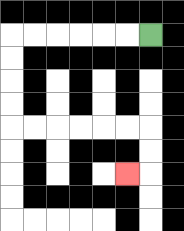{'start': '[6, 1]', 'end': '[5, 7]', 'path_directions': 'L,L,L,L,L,L,D,D,D,D,R,R,R,R,R,R,D,D,L', 'path_coordinates': '[[6, 1], [5, 1], [4, 1], [3, 1], [2, 1], [1, 1], [0, 1], [0, 2], [0, 3], [0, 4], [0, 5], [1, 5], [2, 5], [3, 5], [4, 5], [5, 5], [6, 5], [6, 6], [6, 7], [5, 7]]'}